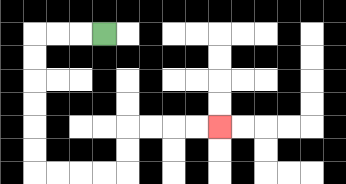{'start': '[4, 1]', 'end': '[9, 5]', 'path_directions': 'L,L,L,D,D,D,D,D,D,R,R,R,R,U,U,R,R,R,R', 'path_coordinates': '[[4, 1], [3, 1], [2, 1], [1, 1], [1, 2], [1, 3], [1, 4], [1, 5], [1, 6], [1, 7], [2, 7], [3, 7], [4, 7], [5, 7], [5, 6], [5, 5], [6, 5], [7, 5], [8, 5], [9, 5]]'}